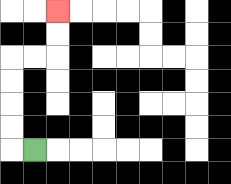{'start': '[1, 6]', 'end': '[2, 0]', 'path_directions': 'L,U,U,U,U,R,R,U,U', 'path_coordinates': '[[1, 6], [0, 6], [0, 5], [0, 4], [0, 3], [0, 2], [1, 2], [2, 2], [2, 1], [2, 0]]'}